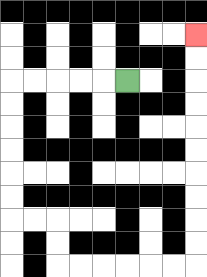{'start': '[5, 3]', 'end': '[8, 1]', 'path_directions': 'L,L,L,L,L,D,D,D,D,D,D,R,R,D,D,R,R,R,R,R,R,U,U,U,U,U,U,U,U,U,U', 'path_coordinates': '[[5, 3], [4, 3], [3, 3], [2, 3], [1, 3], [0, 3], [0, 4], [0, 5], [0, 6], [0, 7], [0, 8], [0, 9], [1, 9], [2, 9], [2, 10], [2, 11], [3, 11], [4, 11], [5, 11], [6, 11], [7, 11], [8, 11], [8, 10], [8, 9], [8, 8], [8, 7], [8, 6], [8, 5], [8, 4], [8, 3], [8, 2], [8, 1]]'}